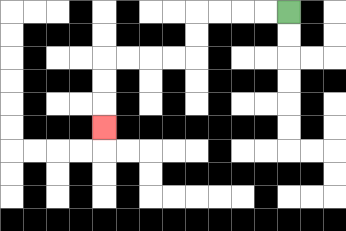{'start': '[12, 0]', 'end': '[4, 5]', 'path_directions': 'L,L,L,L,D,D,L,L,L,L,D,D,D', 'path_coordinates': '[[12, 0], [11, 0], [10, 0], [9, 0], [8, 0], [8, 1], [8, 2], [7, 2], [6, 2], [5, 2], [4, 2], [4, 3], [4, 4], [4, 5]]'}